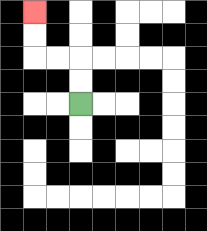{'start': '[3, 4]', 'end': '[1, 0]', 'path_directions': 'U,U,L,L,U,U', 'path_coordinates': '[[3, 4], [3, 3], [3, 2], [2, 2], [1, 2], [1, 1], [1, 0]]'}